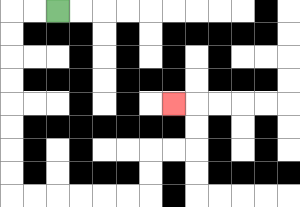{'start': '[2, 0]', 'end': '[7, 4]', 'path_directions': 'L,L,D,D,D,D,D,D,D,D,R,R,R,R,R,R,U,U,R,R,U,U,L', 'path_coordinates': '[[2, 0], [1, 0], [0, 0], [0, 1], [0, 2], [0, 3], [0, 4], [0, 5], [0, 6], [0, 7], [0, 8], [1, 8], [2, 8], [3, 8], [4, 8], [5, 8], [6, 8], [6, 7], [6, 6], [7, 6], [8, 6], [8, 5], [8, 4], [7, 4]]'}